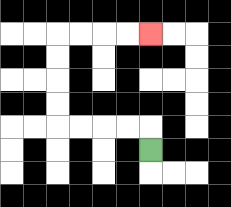{'start': '[6, 6]', 'end': '[6, 1]', 'path_directions': 'U,L,L,L,L,U,U,U,U,R,R,R,R', 'path_coordinates': '[[6, 6], [6, 5], [5, 5], [4, 5], [3, 5], [2, 5], [2, 4], [2, 3], [2, 2], [2, 1], [3, 1], [4, 1], [5, 1], [6, 1]]'}